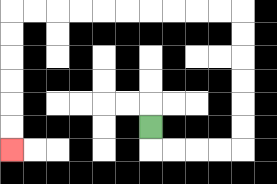{'start': '[6, 5]', 'end': '[0, 6]', 'path_directions': 'D,R,R,R,R,U,U,U,U,U,U,L,L,L,L,L,L,L,L,L,L,D,D,D,D,D,D', 'path_coordinates': '[[6, 5], [6, 6], [7, 6], [8, 6], [9, 6], [10, 6], [10, 5], [10, 4], [10, 3], [10, 2], [10, 1], [10, 0], [9, 0], [8, 0], [7, 0], [6, 0], [5, 0], [4, 0], [3, 0], [2, 0], [1, 0], [0, 0], [0, 1], [0, 2], [0, 3], [0, 4], [0, 5], [0, 6]]'}